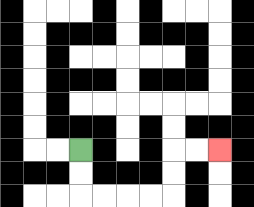{'start': '[3, 6]', 'end': '[9, 6]', 'path_directions': 'D,D,R,R,R,R,U,U,R,R', 'path_coordinates': '[[3, 6], [3, 7], [3, 8], [4, 8], [5, 8], [6, 8], [7, 8], [7, 7], [7, 6], [8, 6], [9, 6]]'}